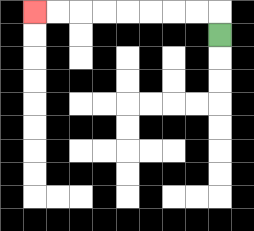{'start': '[9, 1]', 'end': '[1, 0]', 'path_directions': 'U,L,L,L,L,L,L,L,L', 'path_coordinates': '[[9, 1], [9, 0], [8, 0], [7, 0], [6, 0], [5, 0], [4, 0], [3, 0], [2, 0], [1, 0]]'}